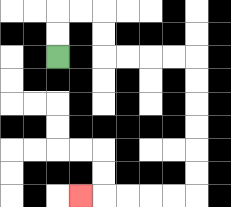{'start': '[2, 2]', 'end': '[3, 8]', 'path_directions': 'U,U,R,R,D,D,R,R,R,R,D,D,D,D,D,D,L,L,L,L,L', 'path_coordinates': '[[2, 2], [2, 1], [2, 0], [3, 0], [4, 0], [4, 1], [4, 2], [5, 2], [6, 2], [7, 2], [8, 2], [8, 3], [8, 4], [8, 5], [8, 6], [8, 7], [8, 8], [7, 8], [6, 8], [5, 8], [4, 8], [3, 8]]'}